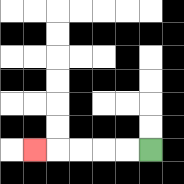{'start': '[6, 6]', 'end': '[1, 6]', 'path_directions': 'L,L,L,L,L', 'path_coordinates': '[[6, 6], [5, 6], [4, 6], [3, 6], [2, 6], [1, 6]]'}